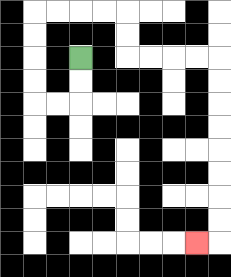{'start': '[3, 2]', 'end': '[8, 10]', 'path_directions': 'D,D,L,L,U,U,U,U,R,R,R,R,D,D,R,R,R,R,D,D,D,D,D,D,D,D,L', 'path_coordinates': '[[3, 2], [3, 3], [3, 4], [2, 4], [1, 4], [1, 3], [1, 2], [1, 1], [1, 0], [2, 0], [3, 0], [4, 0], [5, 0], [5, 1], [5, 2], [6, 2], [7, 2], [8, 2], [9, 2], [9, 3], [9, 4], [9, 5], [9, 6], [9, 7], [9, 8], [9, 9], [9, 10], [8, 10]]'}